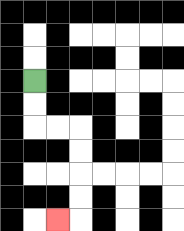{'start': '[1, 3]', 'end': '[2, 9]', 'path_directions': 'D,D,R,R,D,D,D,D,L', 'path_coordinates': '[[1, 3], [1, 4], [1, 5], [2, 5], [3, 5], [3, 6], [3, 7], [3, 8], [3, 9], [2, 9]]'}